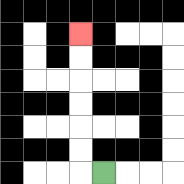{'start': '[4, 7]', 'end': '[3, 1]', 'path_directions': 'L,U,U,U,U,U,U', 'path_coordinates': '[[4, 7], [3, 7], [3, 6], [3, 5], [3, 4], [3, 3], [3, 2], [3, 1]]'}